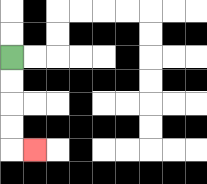{'start': '[0, 2]', 'end': '[1, 6]', 'path_directions': 'D,D,D,D,R', 'path_coordinates': '[[0, 2], [0, 3], [0, 4], [0, 5], [0, 6], [1, 6]]'}